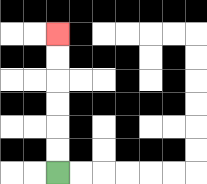{'start': '[2, 7]', 'end': '[2, 1]', 'path_directions': 'U,U,U,U,U,U', 'path_coordinates': '[[2, 7], [2, 6], [2, 5], [2, 4], [2, 3], [2, 2], [2, 1]]'}